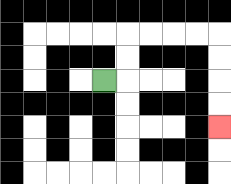{'start': '[4, 3]', 'end': '[9, 5]', 'path_directions': 'R,U,U,R,R,R,R,D,D,D,D', 'path_coordinates': '[[4, 3], [5, 3], [5, 2], [5, 1], [6, 1], [7, 1], [8, 1], [9, 1], [9, 2], [9, 3], [9, 4], [9, 5]]'}